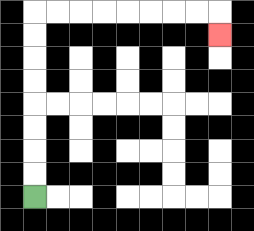{'start': '[1, 8]', 'end': '[9, 1]', 'path_directions': 'U,U,U,U,U,U,U,U,R,R,R,R,R,R,R,R,D', 'path_coordinates': '[[1, 8], [1, 7], [1, 6], [1, 5], [1, 4], [1, 3], [1, 2], [1, 1], [1, 0], [2, 0], [3, 0], [4, 0], [5, 0], [6, 0], [7, 0], [8, 0], [9, 0], [9, 1]]'}